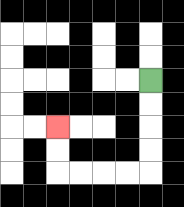{'start': '[6, 3]', 'end': '[2, 5]', 'path_directions': 'D,D,D,D,L,L,L,L,U,U', 'path_coordinates': '[[6, 3], [6, 4], [6, 5], [6, 6], [6, 7], [5, 7], [4, 7], [3, 7], [2, 7], [2, 6], [2, 5]]'}